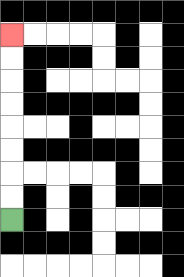{'start': '[0, 9]', 'end': '[0, 1]', 'path_directions': 'U,U,U,U,U,U,U,U', 'path_coordinates': '[[0, 9], [0, 8], [0, 7], [0, 6], [0, 5], [0, 4], [0, 3], [0, 2], [0, 1]]'}